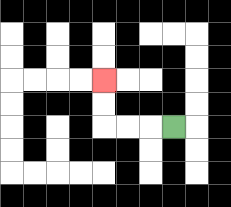{'start': '[7, 5]', 'end': '[4, 3]', 'path_directions': 'L,L,L,U,U', 'path_coordinates': '[[7, 5], [6, 5], [5, 5], [4, 5], [4, 4], [4, 3]]'}